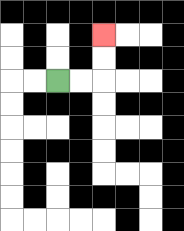{'start': '[2, 3]', 'end': '[4, 1]', 'path_directions': 'R,R,U,U', 'path_coordinates': '[[2, 3], [3, 3], [4, 3], [4, 2], [4, 1]]'}